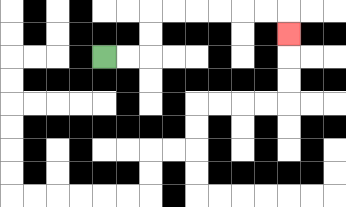{'start': '[4, 2]', 'end': '[12, 1]', 'path_directions': 'R,R,U,U,R,R,R,R,R,R,D', 'path_coordinates': '[[4, 2], [5, 2], [6, 2], [6, 1], [6, 0], [7, 0], [8, 0], [9, 0], [10, 0], [11, 0], [12, 0], [12, 1]]'}